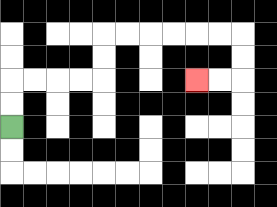{'start': '[0, 5]', 'end': '[8, 3]', 'path_directions': 'U,U,R,R,R,R,U,U,R,R,R,R,R,R,D,D,L,L', 'path_coordinates': '[[0, 5], [0, 4], [0, 3], [1, 3], [2, 3], [3, 3], [4, 3], [4, 2], [4, 1], [5, 1], [6, 1], [7, 1], [8, 1], [9, 1], [10, 1], [10, 2], [10, 3], [9, 3], [8, 3]]'}